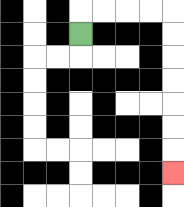{'start': '[3, 1]', 'end': '[7, 7]', 'path_directions': 'U,R,R,R,R,D,D,D,D,D,D,D', 'path_coordinates': '[[3, 1], [3, 0], [4, 0], [5, 0], [6, 0], [7, 0], [7, 1], [7, 2], [7, 3], [7, 4], [7, 5], [7, 6], [7, 7]]'}